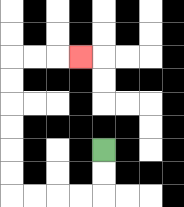{'start': '[4, 6]', 'end': '[3, 2]', 'path_directions': 'D,D,L,L,L,L,U,U,U,U,U,U,R,R,R', 'path_coordinates': '[[4, 6], [4, 7], [4, 8], [3, 8], [2, 8], [1, 8], [0, 8], [0, 7], [0, 6], [0, 5], [0, 4], [0, 3], [0, 2], [1, 2], [2, 2], [3, 2]]'}